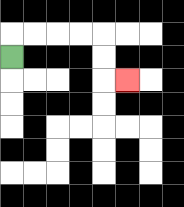{'start': '[0, 2]', 'end': '[5, 3]', 'path_directions': 'U,R,R,R,R,D,D,R', 'path_coordinates': '[[0, 2], [0, 1], [1, 1], [2, 1], [3, 1], [4, 1], [4, 2], [4, 3], [5, 3]]'}